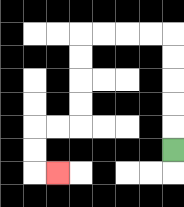{'start': '[7, 6]', 'end': '[2, 7]', 'path_directions': 'U,U,U,U,U,L,L,L,L,D,D,D,D,L,L,D,D,R', 'path_coordinates': '[[7, 6], [7, 5], [7, 4], [7, 3], [7, 2], [7, 1], [6, 1], [5, 1], [4, 1], [3, 1], [3, 2], [3, 3], [3, 4], [3, 5], [2, 5], [1, 5], [1, 6], [1, 7], [2, 7]]'}